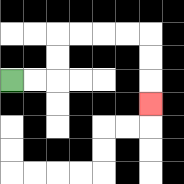{'start': '[0, 3]', 'end': '[6, 4]', 'path_directions': 'R,R,U,U,R,R,R,R,D,D,D', 'path_coordinates': '[[0, 3], [1, 3], [2, 3], [2, 2], [2, 1], [3, 1], [4, 1], [5, 1], [6, 1], [6, 2], [6, 3], [6, 4]]'}